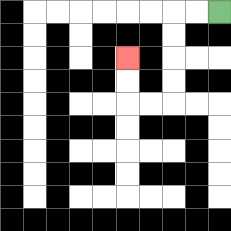{'start': '[9, 0]', 'end': '[5, 2]', 'path_directions': 'L,L,D,D,D,D,L,L,U,U', 'path_coordinates': '[[9, 0], [8, 0], [7, 0], [7, 1], [7, 2], [7, 3], [7, 4], [6, 4], [5, 4], [5, 3], [5, 2]]'}